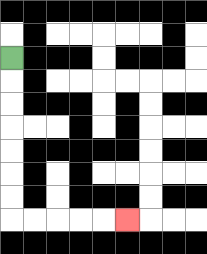{'start': '[0, 2]', 'end': '[5, 9]', 'path_directions': 'D,D,D,D,D,D,D,R,R,R,R,R', 'path_coordinates': '[[0, 2], [0, 3], [0, 4], [0, 5], [0, 6], [0, 7], [0, 8], [0, 9], [1, 9], [2, 9], [3, 9], [4, 9], [5, 9]]'}